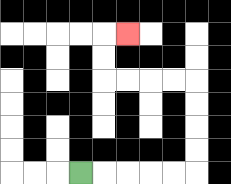{'start': '[3, 7]', 'end': '[5, 1]', 'path_directions': 'R,R,R,R,R,U,U,U,U,L,L,L,L,U,U,R', 'path_coordinates': '[[3, 7], [4, 7], [5, 7], [6, 7], [7, 7], [8, 7], [8, 6], [8, 5], [8, 4], [8, 3], [7, 3], [6, 3], [5, 3], [4, 3], [4, 2], [4, 1], [5, 1]]'}